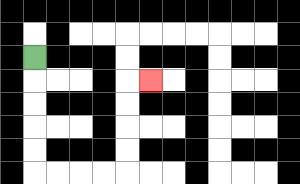{'start': '[1, 2]', 'end': '[6, 3]', 'path_directions': 'D,D,D,D,D,R,R,R,R,U,U,U,U,R', 'path_coordinates': '[[1, 2], [1, 3], [1, 4], [1, 5], [1, 6], [1, 7], [2, 7], [3, 7], [4, 7], [5, 7], [5, 6], [5, 5], [5, 4], [5, 3], [6, 3]]'}